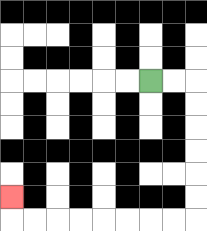{'start': '[6, 3]', 'end': '[0, 8]', 'path_directions': 'R,R,D,D,D,D,D,D,L,L,L,L,L,L,L,L,U', 'path_coordinates': '[[6, 3], [7, 3], [8, 3], [8, 4], [8, 5], [8, 6], [8, 7], [8, 8], [8, 9], [7, 9], [6, 9], [5, 9], [4, 9], [3, 9], [2, 9], [1, 9], [0, 9], [0, 8]]'}